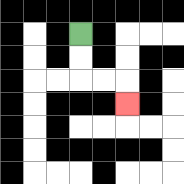{'start': '[3, 1]', 'end': '[5, 4]', 'path_directions': 'D,D,R,R,D', 'path_coordinates': '[[3, 1], [3, 2], [3, 3], [4, 3], [5, 3], [5, 4]]'}